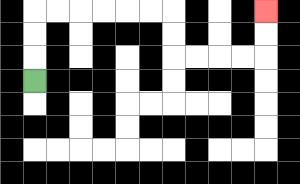{'start': '[1, 3]', 'end': '[11, 0]', 'path_directions': 'U,U,U,R,R,R,R,R,R,D,D,R,R,R,R,U,U', 'path_coordinates': '[[1, 3], [1, 2], [1, 1], [1, 0], [2, 0], [3, 0], [4, 0], [5, 0], [6, 0], [7, 0], [7, 1], [7, 2], [8, 2], [9, 2], [10, 2], [11, 2], [11, 1], [11, 0]]'}